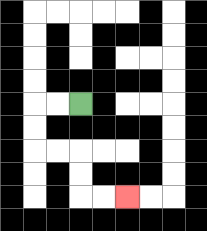{'start': '[3, 4]', 'end': '[5, 8]', 'path_directions': 'L,L,D,D,R,R,D,D,R,R', 'path_coordinates': '[[3, 4], [2, 4], [1, 4], [1, 5], [1, 6], [2, 6], [3, 6], [3, 7], [3, 8], [4, 8], [5, 8]]'}